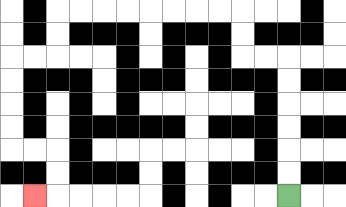{'start': '[12, 8]', 'end': '[1, 8]', 'path_directions': 'U,U,U,U,U,U,L,L,U,U,L,L,L,L,L,L,L,L,D,D,L,L,D,D,D,D,R,R,D,D,L', 'path_coordinates': '[[12, 8], [12, 7], [12, 6], [12, 5], [12, 4], [12, 3], [12, 2], [11, 2], [10, 2], [10, 1], [10, 0], [9, 0], [8, 0], [7, 0], [6, 0], [5, 0], [4, 0], [3, 0], [2, 0], [2, 1], [2, 2], [1, 2], [0, 2], [0, 3], [0, 4], [0, 5], [0, 6], [1, 6], [2, 6], [2, 7], [2, 8], [1, 8]]'}